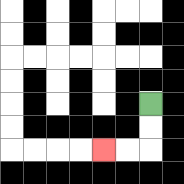{'start': '[6, 4]', 'end': '[4, 6]', 'path_directions': 'D,D,L,L', 'path_coordinates': '[[6, 4], [6, 5], [6, 6], [5, 6], [4, 6]]'}